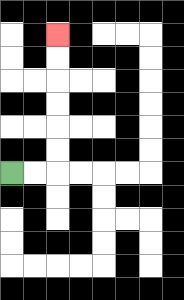{'start': '[0, 7]', 'end': '[2, 1]', 'path_directions': 'R,R,U,U,U,U,U,U', 'path_coordinates': '[[0, 7], [1, 7], [2, 7], [2, 6], [2, 5], [2, 4], [2, 3], [2, 2], [2, 1]]'}